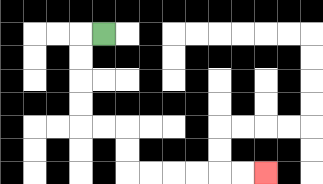{'start': '[4, 1]', 'end': '[11, 7]', 'path_directions': 'L,D,D,D,D,R,R,D,D,R,R,R,R,R,R', 'path_coordinates': '[[4, 1], [3, 1], [3, 2], [3, 3], [3, 4], [3, 5], [4, 5], [5, 5], [5, 6], [5, 7], [6, 7], [7, 7], [8, 7], [9, 7], [10, 7], [11, 7]]'}